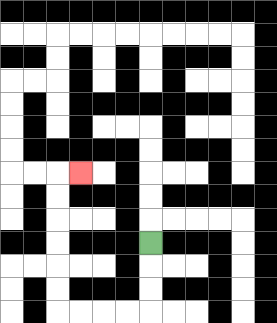{'start': '[6, 10]', 'end': '[3, 7]', 'path_directions': 'D,D,D,L,L,L,L,U,U,U,U,U,U,R', 'path_coordinates': '[[6, 10], [6, 11], [6, 12], [6, 13], [5, 13], [4, 13], [3, 13], [2, 13], [2, 12], [2, 11], [2, 10], [2, 9], [2, 8], [2, 7], [3, 7]]'}